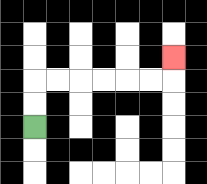{'start': '[1, 5]', 'end': '[7, 2]', 'path_directions': 'U,U,R,R,R,R,R,R,U', 'path_coordinates': '[[1, 5], [1, 4], [1, 3], [2, 3], [3, 3], [4, 3], [5, 3], [6, 3], [7, 3], [7, 2]]'}